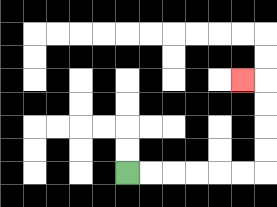{'start': '[5, 7]', 'end': '[10, 3]', 'path_directions': 'R,R,R,R,R,R,U,U,U,U,L', 'path_coordinates': '[[5, 7], [6, 7], [7, 7], [8, 7], [9, 7], [10, 7], [11, 7], [11, 6], [11, 5], [11, 4], [11, 3], [10, 3]]'}